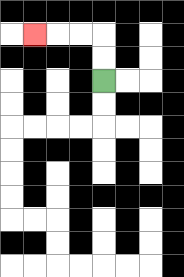{'start': '[4, 3]', 'end': '[1, 1]', 'path_directions': 'U,U,L,L,L', 'path_coordinates': '[[4, 3], [4, 2], [4, 1], [3, 1], [2, 1], [1, 1]]'}